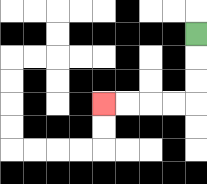{'start': '[8, 1]', 'end': '[4, 4]', 'path_directions': 'D,D,D,L,L,L,L', 'path_coordinates': '[[8, 1], [8, 2], [8, 3], [8, 4], [7, 4], [6, 4], [5, 4], [4, 4]]'}